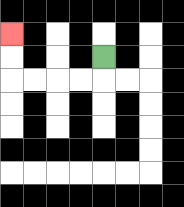{'start': '[4, 2]', 'end': '[0, 1]', 'path_directions': 'D,L,L,L,L,U,U', 'path_coordinates': '[[4, 2], [4, 3], [3, 3], [2, 3], [1, 3], [0, 3], [0, 2], [0, 1]]'}